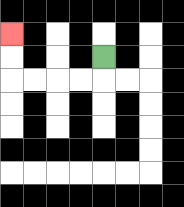{'start': '[4, 2]', 'end': '[0, 1]', 'path_directions': 'D,L,L,L,L,U,U', 'path_coordinates': '[[4, 2], [4, 3], [3, 3], [2, 3], [1, 3], [0, 3], [0, 2], [0, 1]]'}